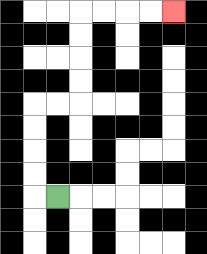{'start': '[2, 8]', 'end': '[7, 0]', 'path_directions': 'L,U,U,U,U,R,R,U,U,U,U,R,R,R,R', 'path_coordinates': '[[2, 8], [1, 8], [1, 7], [1, 6], [1, 5], [1, 4], [2, 4], [3, 4], [3, 3], [3, 2], [3, 1], [3, 0], [4, 0], [5, 0], [6, 0], [7, 0]]'}